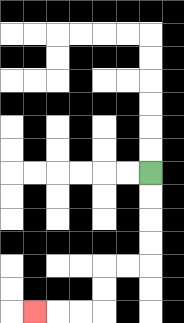{'start': '[6, 7]', 'end': '[1, 13]', 'path_directions': 'D,D,D,D,L,L,D,D,L,L,L', 'path_coordinates': '[[6, 7], [6, 8], [6, 9], [6, 10], [6, 11], [5, 11], [4, 11], [4, 12], [4, 13], [3, 13], [2, 13], [1, 13]]'}